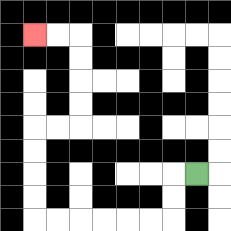{'start': '[8, 7]', 'end': '[1, 1]', 'path_directions': 'L,D,D,L,L,L,L,L,L,U,U,U,U,R,R,U,U,U,U,L,L', 'path_coordinates': '[[8, 7], [7, 7], [7, 8], [7, 9], [6, 9], [5, 9], [4, 9], [3, 9], [2, 9], [1, 9], [1, 8], [1, 7], [1, 6], [1, 5], [2, 5], [3, 5], [3, 4], [3, 3], [3, 2], [3, 1], [2, 1], [1, 1]]'}